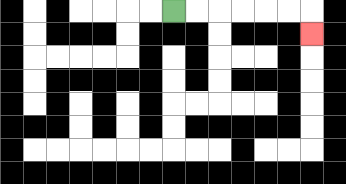{'start': '[7, 0]', 'end': '[13, 1]', 'path_directions': 'R,R,R,R,R,R,D', 'path_coordinates': '[[7, 0], [8, 0], [9, 0], [10, 0], [11, 0], [12, 0], [13, 0], [13, 1]]'}